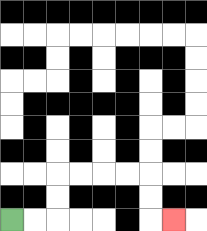{'start': '[0, 9]', 'end': '[7, 9]', 'path_directions': 'R,R,U,U,R,R,R,R,D,D,R', 'path_coordinates': '[[0, 9], [1, 9], [2, 9], [2, 8], [2, 7], [3, 7], [4, 7], [5, 7], [6, 7], [6, 8], [6, 9], [7, 9]]'}